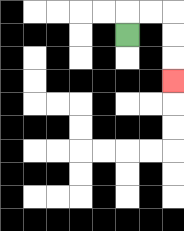{'start': '[5, 1]', 'end': '[7, 3]', 'path_directions': 'U,R,R,D,D,D', 'path_coordinates': '[[5, 1], [5, 0], [6, 0], [7, 0], [7, 1], [7, 2], [7, 3]]'}